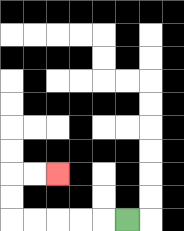{'start': '[5, 9]', 'end': '[2, 7]', 'path_directions': 'L,L,L,L,L,U,U,R,R', 'path_coordinates': '[[5, 9], [4, 9], [3, 9], [2, 9], [1, 9], [0, 9], [0, 8], [0, 7], [1, 7], [2, 7]]'}